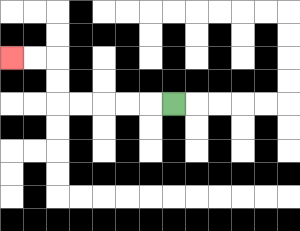{'start': '[7, 4]', 'end': '[0, 2]', 'path_directions': 'L,L,L,L,L,U,U,L,L', 'path_coordinates': '[[7, 4], [6, 4], [5, 4], [4, 4], [3, 4], [2, 4], [2, 3], [2, 2], [1, 2], [0, 2]]'}